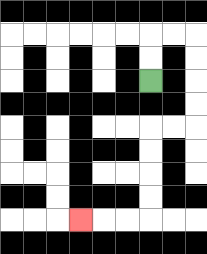{'start': '[6, 3]', 'end': '[3, 9]', 'path_directions': 'U,U,R,R,D,D,D,D,L,L,D,D,D,D,L,L,L', 'path_coordinates': '[[6, 3], [6, 2], [6, 1], [7, 1], [8, 1], [8, 2], [8, 3], [8, 4], [8, 5], [7, 5], [6, 5], [6, 6], [6, 7], [6, 8], [6, 9], [5, 9], [4, 9], [3, 9]]'}